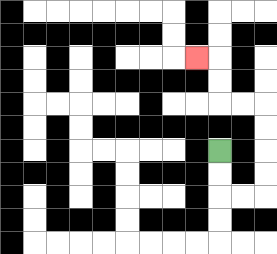{'start': '[9, 6]', 'end': '[8, 2]', 'path_directions': 'D,D,R,R,U,U,U,U,L,L,U,U,L', 'path_coordinates': '[[9, 6], [9, 7], [9, 8], [10, 8], [11, 8], [11, 7], [11, 6], [11, 5], [11, 4], [10, 4], [9, 4], [9, 3], [9, 2], [8, 2]]'}